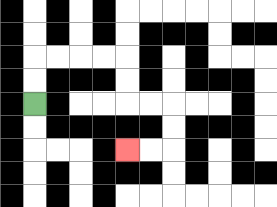{'start': '[1, 4]', 'end': '[5, 6]', 'path_directions': 'U,U,R,R,R,R,D,D,R,R,D,D,L,L', 'path_coordinates': '[[1, 4], [1, 3], [1, 2], [2, 2], [3, 2], [4, 2], [5, 2], [5, 3], [5, 4], [6, 4], [7, 4], [7, 5], [7, 6], [6, 6], [5, 6]]'}